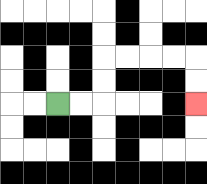{'start': '[2, 4]', 'end': '[8, 4]', 'path_directions': 'R,R,U,U,R,R,R,R,D,D', 'path_coordinates': '[[2, 4], [3, 4], [4, 4], [4, 3], [4, 2], [5, 2], [6, 2], [7, 2], [8, 2], [8, 3], [8, 4]]'}